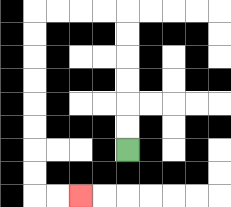{'start': '[5, 6]', 'end': '[3, 8]', 'path_directions': 'U,U,U,U,U,U,L,L,L,L,D,D,D,D,D,D,D,D,R,R', 'path_coordinates': '[[5, 6], [5, 5], [5, 4], [5, 3], [5, 2], [5, 1], [5, 0], [4, 0], [3, 0], [2, 0], [1, 0], [1, 1], [1, 2], [1, 3], [1, 4], [1, 5], [1, 6], [1, 7], [1, 8], [2, 8], [3, 8]]'}